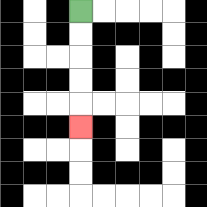{'start': '[3, 0]', 'end': '[3, 5]', 'path_directions': 'D,D,D,D,D', 'path_coordinates': '[[3, 0], [3, 1], [3, 2], [3, 3], [3, 4], [3, 5]]'}